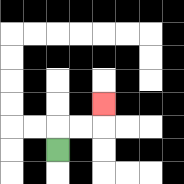{'start': '[2, 6]', 'end': '[4, 4]', 'path_directions': 'U,R,R,U', 'path_coordinates': '[[2, 6], [2, 5], [3, 5], [4, 5], [4, 4]]'}